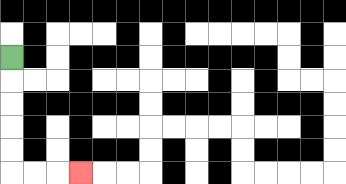{'start': '[0, 2]', 'end': '[3, 7]', 'path_directions': 'D,D,D,D,D,R,R,R', 'path_coordinates': '[[0, 2], [0, 3], [0, 4], [0, 5], [0, 6], [0, 7], [1, 7], [2, 7], [3, 7]]'}